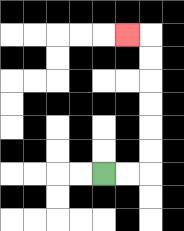{'start': '[4, 7]', 'end': '[5, 1]', 'path_directions': 'R,R,U,U,U,U,U,U,L', 'path_coordinates': '[[4, 7], [5, 7], [6, 7], [6, 6], [6, 5], [6, 4], [6, 3], [6, 2], [6, 1], [5, 1]]'}